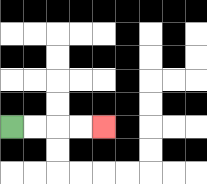{'start': '[0, 5]', 'end': '[4, 5]', 'path_directions': 'R,R,R,R', 'path_coordinates': '[[0, 5], [1, 5], [2, 5], [3, 5], [4, 5]]'}